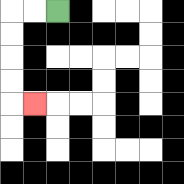{'start': '[2, 0]', 'end': '[1, 4]', 'path_directions': 'L,L,D,D,D,D,R', 'path_coordinates': '[[2, 0], [1, 0], [0, 0], [0, 1], [0, 2], [0, 3], [0, 4], [1, 4]]'}